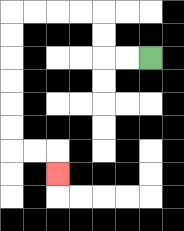{'start': '[6, 2]', 'end': '[2, 7]', 'path_directions': 'L,L,U,U,L,L,L,L,D,D,D,D,D,D,R,R,D', 'path_coordinates': '[[6, 2], [5, 2], [4, 2], [4, 1], [4, 0], [3, 0], [2, 0], [1, 0], [0, 0], [0, 1], [0, 2], [0, 3], [0, 4], [0, 5], [0, 6], [1, 6], [2, 6], [2, 7]]'}